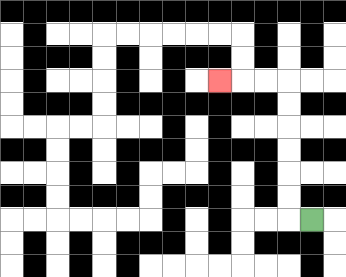{'start': '[13, 9]', 'end': '[9, 3]', 'path_directions': 'L,U,U,U,U,U,U,L,L,L', 'path_coordinates': '[[13, 9], [12, 9], [12, 8], [12, 7], [12, 6], [12, 5], [12, 4], [12, 3], [11, 3], [10, 3], [9, 3]]'}